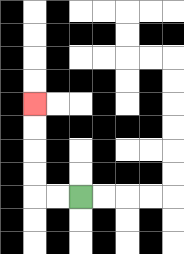{'start': '[3, 8]', 'end': '[1, 4]', 'path_directions': 'L,L,U,U,U,U', 'path_coordinates': '[[3, 8], [2, 8], [1, 8], [1, 7], [1, 6], [1, 5], [1, 4]]'}